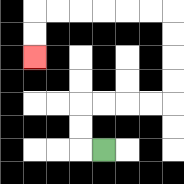{'start': '[4, 6]', 'end': '[1, 2]', 'path_directions': 'L,U,U,R,R,R,R,U,U,U,U,L,L,L,L,L,L,D,D', 'path_coordinates': '[[4, 6], [3, 6], [3, 5], [3, 4], [4, 4], [5, 4], [6, 4], [7, 4], [7, 3], [7, 2], [7, 1], [7, 0], [6, 0], [5, 0], [4, 0], [3, 0], [2, 0], [1, 0], [1, 1], [1, 2]]'}